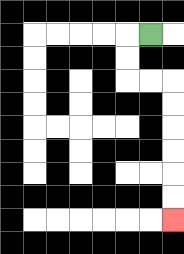{'start': '[6, 1]', 'end': '[7, 9]', 'path_directions': 'L,D,D,R,R,D,D,D,D,D,D', 'path_coordinates': '[[6, 1], [5, 1], [5, 2], [5, 3], [6, 3], [7, 3], [7, 4], [7, 5], [7, 6], [7, 7], [7, 8], [7, 9]]'}